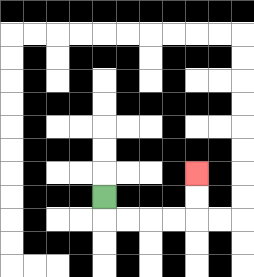{'start': '[4, 8]', 'end': '[8, 7]', 'path_directions': 'D,R,R,R,R,U,U', 'path_coordinates': '[[4, 8], [4, 9], [5, 9], [6, 9], [7, 9], [8, 9], [8, 8], [8, 7]]'}